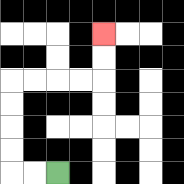{'start': '[2, 7]', 'end': '[4, 1]', 'path_directions': 'L,L,U,U,U,U,R,R,R,R,U,U', 'path_coordinates': '[[2, 7], [1, 7], [0, 7], [0, 6], [0, 5], [0, 4], [0, 3], [1, 3], [2, 3], [3, 3], [4, 3], [4, 2], [4, 1]]'}